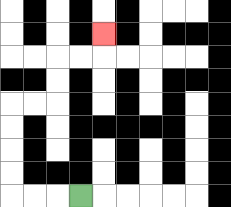{'start': '[3, 8]', 'end': '[4, 1]', 'path_directions': 'L,L,L,U,U,U,U,R,R,U,U,R,R,U', 'path_coordinates': '[[3, 8], [2, 8], [1, 8], [0, 8], [0, 7], [0, 6], [0, 5], [0, 4], [1, 4], [2, 4], [2, 3], [2, 2], [3, 2], [4, 2], [4, 1]]'}